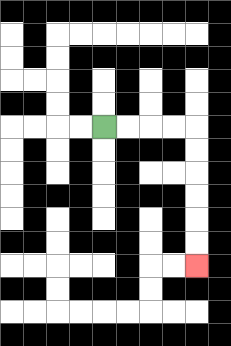{'start': '[4, 5]', 'end': '[8, 11]', 'path_directions': 'R,R,R,R,D,D,D,D,D,D', 'path_coordinates': '[[4, 5], [5, 5], [6, 5], [7, 5], [8, 5], [8, 6], [8, 7], [8, 8], [8, 9], [8, 10], [8, 11]]'}